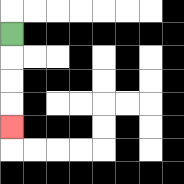{'start': '[0, 1]', 'end': '[0, 5]', 'path_directions': 'D,D,D,D', 'path_coordinates': '[[0, 1], [0, 2], [0, 3], [0, 4], [0, 5]]'}